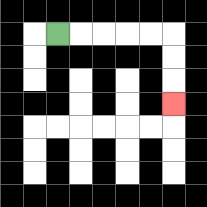{'start': '[2, 1]', 'end': '[7, 4]', 'path_directions': 'R,R,R,R,R,D,D,D', 'path_coordinates': '[[2, 1], [3, 1], [4, 1], [5, 1], [6, 1], [7, 1], [7, 2], [7, 3], [7, 4]]'}